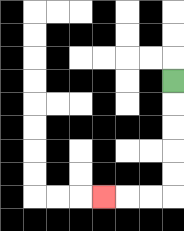{'start': '[7, 3]', 'end': '[4, 8]', 'path_directions': 'D,D,D,D,D,L,L,L', 'path_coordinates': '[[7, 3], [7, 4], [7, 5], [7, 6], [7, 7], [7, 8], [6, 8], [5, 8], [4, 8]]'}